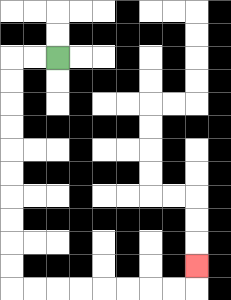{'start': '[2, 2]', 'end': '[8, 11]', 'path_directions': 'L,L,D,D,D,D,D,D,D,D,D,D,R,R,R,R,R,R,R,R,U', 'path_coordinates': '[[2, 2], [1, 2], [0, 2], [0, 3], [0, 4], [0, 5], [0, 6], [0, 7], [0, 8], [0, 9], [0, 10], [0, 11], [0, 12], [1, 12], [2, 12], [3, 12], [4, 12], [5, 12], [6, 12], [7, 12], [8, 12], [8, 11]]'}